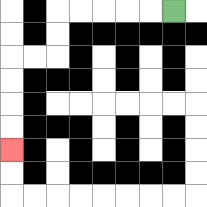{'start': '[7, 0]', 'end': '[0, 6]', 'path_directions': 'L,L,L,L,L,D,D,L,L,D,D,D,D', 'path_coordinates': '[[7, 0], [6, 0], [5, 0], [4, 0], [3, 0], [2, 0], [2, 1], [2, 2], [1, 2], [0, 2], [0, 3], [0, 4], [0, 5], [0, 6]]'}